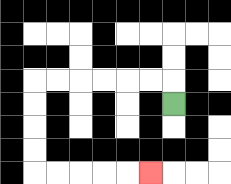{'start': '[7, 4]', 'end': '[6, 7]', 'path_directions': 'U,L,L,L,L,L,L,D,D,D,D,R,R,R,R,R', 'path_coordinates': '[[7, 4], [7, 3], [6, 3], [5, 3], [4, 3], [3, 3], [2, 3], [1, 3], [1, 4], [1, 5], [1, 6], [1, 7], [2, 7], [3, 7], [4, 7], [5, 7], [6, 7]]'}